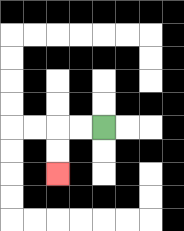{'start': '[4, 5]', 'end': '[2, 7]', 'path_directions': 'L,L,D,D', 'path_coordinates': '[[4, 5], [3, 5], [2, 5], [2, 6], [2, 7]]'}